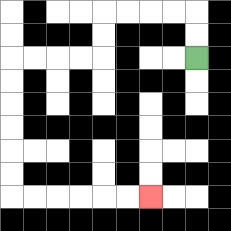{'start': '[8, 2]', 'end': '[6, 8]', 'path_directions': 'U,U,L,L,L,L,D,D,L,L,L,L,D,D,D,D,D,D,R,R,R,R,R,R', 'path_coordinates': '[[8, 2], [8, 1], [8, 0], [7, 0], [6, 0], [5, 0], [4, 0], [4, 1], [4, 2], [3, 2], [2, 2], [1, 2], [0, 2], [0, 3], [0, 4], [0, 5], [0, 6], [0, 7], [0, 8], [1, 8], [2, 8], [3, 8], [4, 8], [5, 8], [6, 8]]'}